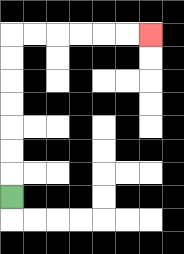{'start': '[0, 8]', 'end': '[6, 1]', 'path_directions': 'U,U,U,U,U,U,U,R,R,R,R,R,R', 'path_coordinates': '[[0, 8], [0, 7], [0, 6], [0, 5], [0, 4], [0, 3], [0, 2], [0, 1], [1, 1], [2, 1], [3, 1], [4, 1], [5, 1], [6, 1]]'}